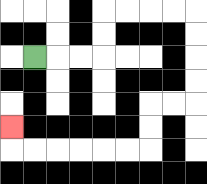{'start': '[1, 2]', 'end': '[0, 5]', 'path_directions': 'R,R,R,U,U,R,R,R,R,D,D,D,D,L,L,D,D,L,L,L,L,L,L,U', 'path_coordinates': '[[1, 2], [2, 2], [3, 2], [4, 2], [4, 1], [4, 0], [5, 0], [6, 0], [7, 0], [8, 0], [8, 1], [8, 2], [8, 3], [8, 4], [7, 4], [6, 4], [6, 5], [6, 6], [5, 6], [4, 6], [3, 6], [2, 6], [1, 6], [0, 6], [0, 5]]'}